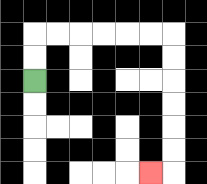{'start': '[1, 3]', 'end': '[6, 7]', 'path_directions': 'U,U,R,R,R,R,R,R,D,D,D,D,D,D,L', 'path_coordinates': '[[1, 3], [1, 2], [1, 1], [2, 1], [3, 1], [4, 1], [5, 1], [6, 1], [7, 1], [7, 2], [7, 3], [7, 4], [7, 5], [7, 6], [7, 7], [6, 7]]'}